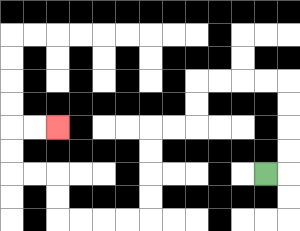{'start': '[11, 7]', 'end': '[2, 5]', 'path_directions': 'R,U,U,U,U,L,L,L,L,D,D,L,L,D,D,D,D,L,L,L,L,U,U,L,L,U,U,R,R', 'path_coordinates': '[[11, 7], [12, 7], [12, 6], [12, 5], [12, 4], [12, 3], [11, 3], [10, 3], [9, 3], [8, 3], [8, 4], [8, 5], [7, 5], [6, 5], [6, 6], [6, 7], [6, 8], [6, 9], [5, 9], [4, 9], [3, 9], [2, 9], [2, 8], [2, 7], [1, 7], [0, 7], [0, 6], [0, 5], [1, 5], [2, 5]]'}